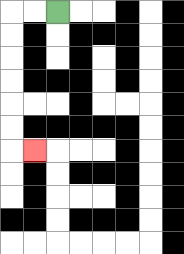{'start': '[2, 0]', 'end': '[1, 6]', 'path_directions': 'L,L,D,D,D,D,D,D,R', 'path_coordinates': '[[2, 0], [1, 0], [0, 0], [0, 1], [0, 2], [0, 3], [0, 4], [0, 5], [0, 6], [1, 6]]'}